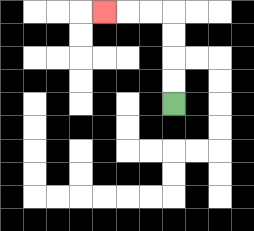{'start': '[7, 4]', 'end': '[4, 0]', 'path_directions': 'U,U,U,U,L,L,L', 'path_coordinates': '[[7, 4], [7, 3], [7, 2], [7, 1], [7, 0], [6, 0], [5, 0], [4, 0]]'}